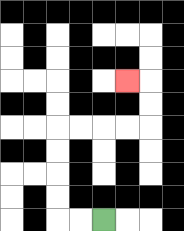{'start': '[4, 9]', 'end': '[5, 3]', 'path_directions': 'L,L,U,U,U,U,R,R,R,R,U,U,L', 'path_coordinates': '[[4, 9], [3, 9], [2, 9], [2, 8], [2, 7], [2, 6], [2, 5], [3, 5], [4, 5], [5, 5], [6, 5], [6, 4], [6, 3], [5, 3]]'}